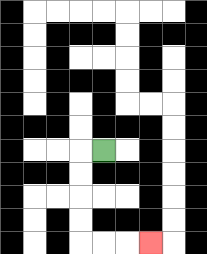{'start': '[4, 6]', 'end': '[6, 10]', 'path_directions': 'L,D,D,D,D,R,R,R', 'path_coordinates': '[[4, 6], [3, 6], [3, 7], [3, 8], [3, 9], [3, 10], [4, 10], [5, 10], [6, 10]]'}